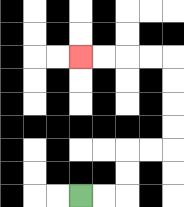{'start': '[3, 8]', 'end': '[3, 2]', 'path_directions': 'R,R,U,U,R,R,U,U,U,U,L,L,L,L', 'path_coordinates': '[[3, 8], [4, 8], [5, 8], [5, 7], [5, 6], [6, 6], [7, 6], [7, 5], [7, 4], [7, 3], [7, 2], [6, 2], [5, 2], [4, 2], [3, 2]]'}